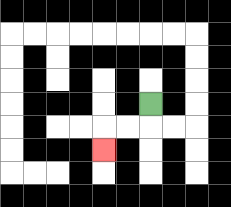{'start': '[6, 4]', 'end': '[4, 6]', 'path_directions': 'D,L,L,D', 'path_coordinates': '[[6, 4], [6, 5], [5, 5], [4, 5], [4, 6]]'}